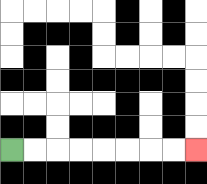{'start': '[0, 6]', 'end': '[8, 6]', 'path_directions': 'R,R,R,R,R,R,R,R', 'path_coordinates': '[[0, 6], [1, 6], [2, 6], [3, 6], [4, 6], [5, 6], [6, 6], [7, 6], [8, 6]]'}